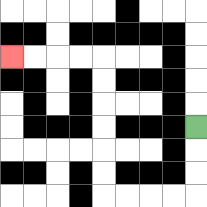{'start': '[8, 5]', 'end': '[0, 2]', 'path_directions': 'D,D,D,L,L,L,L,U,U,U,U,U,U,L,L,L,L', 'path_coordinates': '[[8, 5], [8, 6], [8, 7], [8, 8], [7, 8], [6, 8], [5, 8], [4, 8], [4, 7], [4, 6], [4, 5], [4, 4], [4, 3], [4, 2], [3, 2], [2, 2], [1, 2], [0, 2]]'}